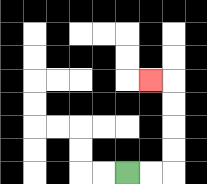{'start': '[5, 7]', 'end': '[6, 3]', 'path_directions': 'R,R,U,U,U,U,L', 'path_coordinates': '[[5, 7], [6, 7], [7, 7], [7, 6], [7, 5], [7, 4], [7, 3], [6, 3]]'}